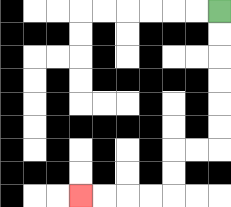{'start': '[9, 0]', 'end': '[3, 8]', 'path_directions': 'D,D,D,D,D,D,L,L,D,D,L,L,L,L', 'path_coordinates': '[[9, 0], [9, 1], [9, 2], [9, 3], [9, 4], [9, 5], [9, 6], [8, 6], [7, 6], [7, 7], [7, 8], [6, 8], [5, 8], [4, 8], [3, 8]]'}